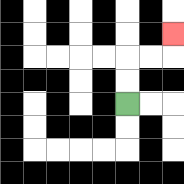{'start': '[5, 4]', 'end': '[7, 1]', 'path_directions': 'U,U,R,R,U', 'path_coordinates': '[[5, 4], [5, 3], [5, 2], [6, 2], [7, 2], [7, 1]]'}